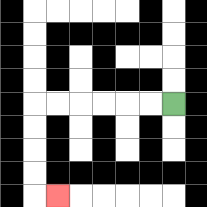{'start': '[7, 4]', 'end': '[2, 8]', 'path_directions': 'L,L,L,L,L,L,D,D,D,D,R', 'path_coordinates': '[[7, 4], [6, 4], [5, 4], [4, 4], [3, 4], [2, 4], [1, 4], [1, 5], [1, 6], [1, 7], [1, 8], [2, 8]]'}